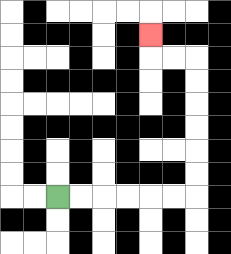{'start': '[2, 8]', 'end': '[6, 1]', 'path_directions': 'R,R,R,R,R,R,U,U,U,U,U,U,L,L,U', 'path_coordinates': '[[2, 8], [3, 8], [4, 8], [5, 8], [6, 8], [7, 8], [8, 8], [8, 7], [8, 6], [8, 5], [8, 4], [8, 3], [8, 2], [7, 2], [6, 2], [6, 1]]'}